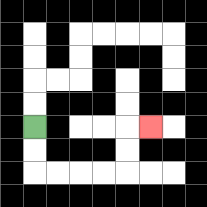{'start': '[1, 5]', 'end': '[6, 5]', 'path_directions': 'D,D,R,R,R,R,U,U,R', 'path_coordinates': '[[1, 5], [1, 6], [1, 7], [2, 7], [3, 7], [4, 7], [5, 7], [5, 6], [5, 5], [6, 5]]'}